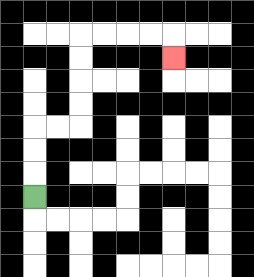{'start': '[1, 8]', 'end': '[7, 2]', 'path_directions': 'U,U,U,R,R,U,U,U,U,R,R,R,R,D', 'path_coordinates': '[[1, 8], [1, 7], [1, 6], [1, 5], [2, 5], [3, 5], [3, 4], [3, 3], [3, 2], [3, 1], [4, 1], [5, 1], [6, 1], [7, 1], [7, 2]]'}